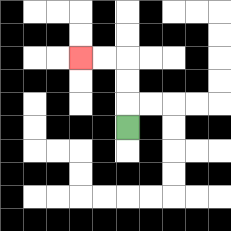{'start': '[5, 5]', 'end': '[3, 2]', 'path_directions': 'U,U,U,L,L', 'path_coordinates': '[[5, 5], [5, 4], [5, 3], [5, 2], [4, 2], [3, 2]]'}